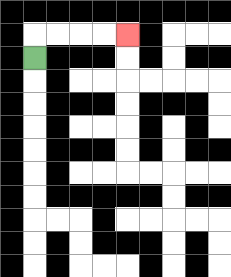{'start': '[1, 2]', 'end': '[5, 1]', 'path_directions': 'U,R,R,R,R', 'path_coordinates': '[[1, 2], [1, 1], [2, 1], [3, 1], [4, 1], [5, 1]]'}